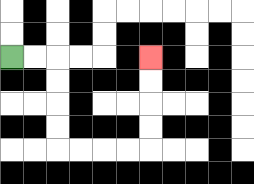{'start': '[0, 2]', 'end': '[6, 2]', 'path_directions': 'R,R,D,D,D,D,R,R,R,R,U,U,U,U', 'path_coordinates': '[[0, 2], [1, 2], [2, 2], [2, 3], [2, 4], [2, 5], [2, 6], [3, 6], [4, 6], [5, 6], [6, 6], [6, 5], [6, 4], [6, 3], [6, 2]]'}